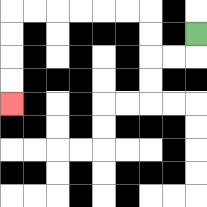{'start': '[8, 1]', 'end': '[0, 4]', 'path_directions': 'D,L,L,U,U,L,L,L,L,L,L,D,D,D,D', 'path_coordinates': '[[8, 1], [8, 2], [7, 2], [6, 2], [6, 1], [6, 0], [5, 0], [4, 0], [3, 0], [2, 0], [1, 0], [0, 0], [0, 1], [0, 2], [0, 3], [0, 4]]'}